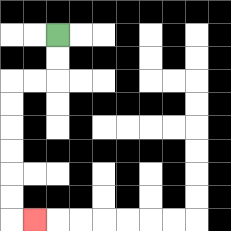{'start': '[2, 1]', 'end': '[1, 9]', 'path_directions': 'D,D,L,L,D,D,D,D,D,D,R', 'path_coordinates': '[[2, 1], [2, 2], [2, 3], [1, 3], [0, 3], [0, 4], [0, 5], [0, 6], [0, 7], [0, 8], [0, 9], [1, 9]]'}